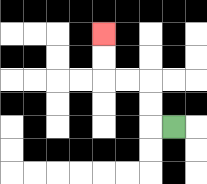{'start': '[7, 5]', 'end': '[4, 1]', 'path_directions': 'L,U,U,L,L,U,U', 'path_coordinates': '[[7, 5], [6, 5], [6, 4], [6, 3], [5, 3], [4, 3], [4, 2], [4, 1]]'}